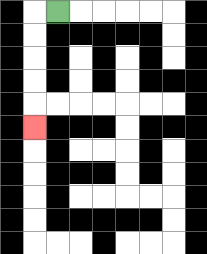{'start': '[2, 0]', 'end': '[1, 5]', 'path_directions': 'L,D,D,D,D,D', 'path_coordinates': '[[2, 0], [1, 0], [1, 1], [1, 2], [1, 3], [1, 4], [1, 5]]'}